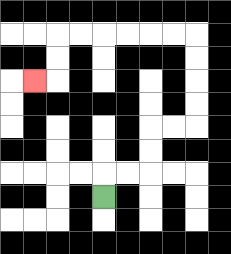{'start': '[4, 8]', 'end': '[1, 3]', 'path_directions': 'U,R,R,U,U,R,R,U,U,U,U,L,L,L,L,L,L,D,D,L', 'path_coordinates': '[[4, 8], [4, 7], [5, 7], [6, 7], [6, 6], [6, 5], [7, 5], [8, 5], [8, 4], [8, 3], [8, 2], [8, 1], [7, 1], [6, 1], [5, 1], [4, 1], [3, 1], [2, 1], [2, 2], [2, 3], [1, 3]]'}